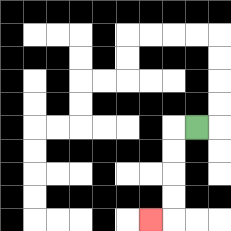{'start': '[8, 5]', 'end': '[6, 9]', 'path_directions': 'L,D,D,D,D,L', 'path_coordinates': '[[8, 5], [7, 5], [7, 6], [7, 7], [7, 8], [7, 9], [6, 9]]'}